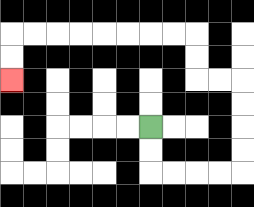{'start': '[6, 5]', 'end': '[0, 3]', 'path_directions': 'D,D,R,R,R,R,U,U,U,U,L,L,U,U,L,L,L,L,L,L,L,L,D,D', 'path_coordinates': '[[6, 5], [6, 6], [6, 7], [7, 7], [8, 7], [9, 7], [10, 7], [10, 6], [10, 5], [10, 4], [10, 3], [9, 3], [8, 3], [8, 2], [8, 1], [7, 1], [6, 1], [5, 1], [4, 1], [3, 1], [2, 1], [1, 1], [0, 1], [0, 2], [0, 3]]'}